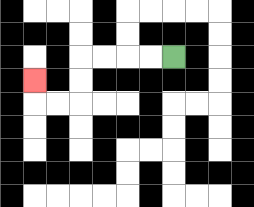{'start': '[7, 2]', 'end': '[1, 3]', 'path_directions': 'L,L,L,L,D,D,L,L,U', 'path_coordinates': '[[7, 2], [6, 2], [5, 2], [4, 2], [3, 2], [3, 3], [3, 4], [2, 4], [1, 4], [1, 3]]'}